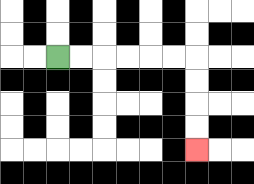{'start': '[2, 2]', 'end': '[8, 6]', 'path_directions': 'R,R,R,R,R,R,D,D,D,D', 'path_coordinates': '[[2, 2], [3, 2], [4, 2], [5, 2], [6, 2], [7, 2], [8, 2], [8, 3], [8, 4], [8, 5], [8, 6]]'}